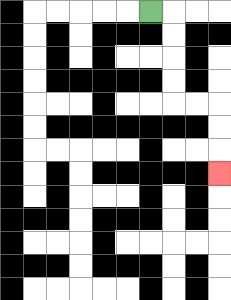{'start': '[6, 0]', 'end': '[9, 7]', 'path_directions': 'R,D,D,D,D,R,R,D,D,D', 'path_coordinates': '[[6, 0], [7, 0], [7, 1], [7, 2], [7, 3], [7, 4], [8, 4], [9, 4], [9, 5], [9, 6], [9, 7]]'}